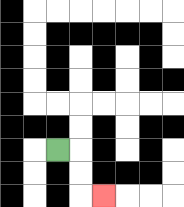{'start': '[2, 6]', 'end': '[4, 8]', 'path_directions': 'R,D,D,R', 'path_coordinates': '[[2, 6], [3, 6], [3, 7], [3, 8], [4, 8]]'}